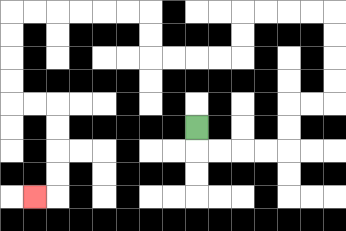{'start': '[8, 5]', 'end': '[1, 8]', 'path_directions': 'D,R,R,R,R,U,U,R,R,U,U,U,U,L,L,L,L,D,D,L,L,L,L,U,U,L,L,L,L,L,L,D,D,D,D,R,R,D,D,D,D,L', 'path_coordinates': '[[8, 5], [8, 6], [9, 6], [10, 6], [11, 6], [12, 6], [12, 5], [12, 4], [13, 4], [14, 4], [14, 3], [14, 2], [14, 1], [14, 0], [13, 0], [12, 0], [11, 0], [10, 0], [10, 1], [10, 2], [9, 2], [8, 2], [7, 2], [6, 2], [6, 1], [6, 0], [5, 0], [4, 0], [3, 0], [2, 0], [1, 0], [0, 0], [0, 1], [0, 2], [0, 3], [0, 4], [1, 4], [2, 4], [2, 5], [2, 6], [2, 7], [2, 8], [1, 8]]'}